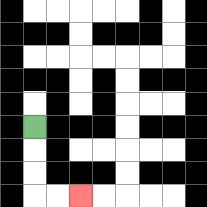{'start': '[1, 5]', 'end': '[3, 8]', 'path_directions': 'D,D,D,R,R', 'path_coordinates': '[[1, 5], [1, 6], [1, 7], [1, 8], [2, 8], [3, 8]]'}